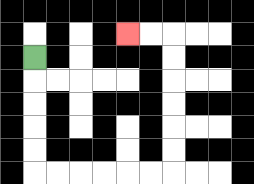{'start': '[1, 2]', 'end': '[5, 1]', 'path_directions': 'D,D,D,D,D,R,R,R,R,R,R,U,U,U,U,U,U,L,L', 'path_coordinates': '[[1, 2], [1, 3], [1, 4], [1, 5], [1, 6], [1, 7], [2, 7], [3, 7], [4, 7], [5, 7], [6, 7], [7, 7], [7, 6], [7, 5], [7, 4], [7, 3], [7, 2], [7, 1], [6, 1], [5, 1]]'}